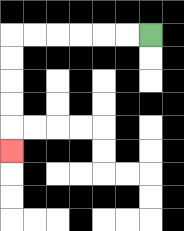{'start': '[6, 1]', 'end': '[0, 6]', 'path_directions': 'L,L,L,L,L,L,D,D,D,D,D', 'path_coordinates': '[[6, 1], [5, 1], [4, 1], [3, 1], [2, 1], [1, 1], [0, 1], [0, 2], [0, 3], [0, 4], [0, 5], [0, 6]]'}